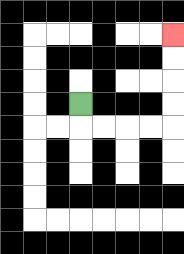{'start': '[3, 4]', 'end': '[7, 1]', 'path_directions': 'D,R,R,R,R,U,U,U,U', 'path_coordinates': '[[3, 4], [3, 5], [4, 5], [5, 5], [6, 5], [7, 5], [7, 4], [7, 3], [7, 2], [7, 1]]'}